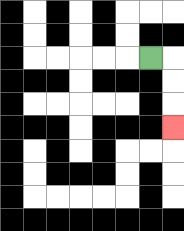{'start': '[6, 2]', 'end': '[7, 5]', 'path_directions': 'R,D,D,D', 'path_coordinates': '[[6, 2], [7, 2], [7, 3], [7, 4], [7, 5]]'}